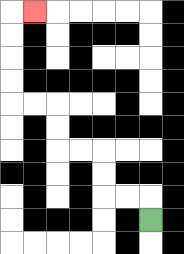{'start': '[6, 9]', 'end': '[1, 0]', 'path_directions': 'U,L,L,U,U,L,L,U,U,L,L,U,U,U,U,R', 'path_coordinates': '[[6, 9], [6, 8], [5, 8], [4, 8], [4, 7], [4, 6], [3, 6], [2, 6], [2, 5], [2, 4], [1, 4], [0, 4], [0, 3], [0, 2], [0, 1], [0, 0], [1, 0]]'}